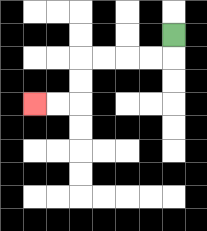{'start': '[7, 1]', 'end': '[1, 4]', 'path_directions': 'D,L,L,L,L,D,D,L,L', 'path_coordinates': '[[7, 1], [7, 2], [6, 2], [5, 2], [4, 2], [3, 2], [3, 3], [3, 4], [2, 4], [1, 4]]'}